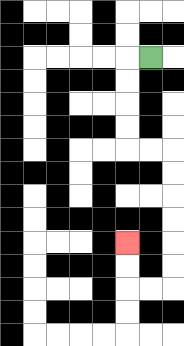{'start': '[6, 2]', 'end': '[5, 10]', 'path_directions': 'L,D,D,D,D,R,R,D,D,D,D,D,D,L,L,U,U', 'path_coordinates': '[[6, 2], [5, 2], [5, 3], [5, 4], [5, 5], [5, 6], [6, 6], [7, 6], [7, 7], [7, 8], [7, 9], [7, 10], [7, 11], [7, 12], [6, 12], [5, 12], [5, 11], [5, 10]]'}